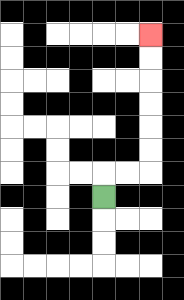{'start': '[4, 8]', 'end': '[6, 1]', 'path_directions': 'U,R,R,U,U,U,U,U,U', 'path_coordinates': '[[4, 8], [4, 7], [5, 7], [6, 7], [6, 6], [6, 5], [6, 4], [6, 3], [6, 2], [6, 1]]'}